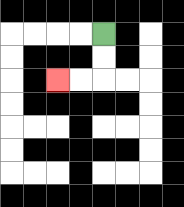{'start': '[4, 1]', 'end': '[2, 3]', 'path_directions': 'D,D,L,L', 'path_coordinates': '[[4, 1], [4, 2], [4, 3], [3, 3], [2, 3]]'}